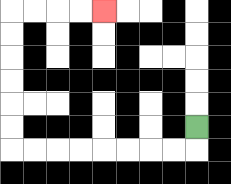{'start': '[8, 5]', 'end': '[4, 0]', 'path_directions': 'D,L,L,L,L,L,L,L,L,U,U,U,U,U,U,R,R,R,R', 'path_coordinates': '[[8, 5], [8, 6], [7, 6], [6, 6], [5, 6], [4, 6], [3, 6], [2, 6], [1, 6], [0, 6], [0, 5], [0, 4], [0, 3], [0, 2], [0, 1], [0, 0], [1, 0], [2, 0], [3, 0], [4, 0]]'}